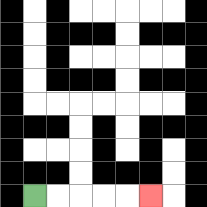{'start': '[1, 8]', 'end': '[6, 8]', 'path_directions': 'R,R,R,R,R', 'path_coordinates': '[[1, 8], [2, 8], [3, 8], [4, 8], [5, 8], [6, 8]]'}